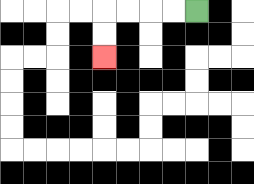{'start': '[8, 0]', 'end': '[4, 2]', 'path_directions': 'L,L,L,L,D,D', 'path_coordinates': '[[8, 0], [7, 0], [6, 0], [5, 0], [4, 0], [4, 1], [4, 2]]'}